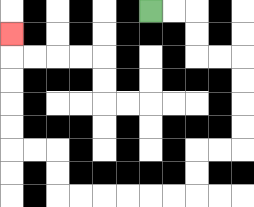{'start': '[6, 0]', 'end': '[0, 1]', 'path_directions': 'R,R,D,D,R,R,D,D,D,D,L,L,D,D,L,L,L,L,L,L,U,U,L,L,U,U,U,U,U', 'path_coordinates': '[[6, 0], [7, 0], [8, 0], [8, 1], [8, 2], [9, 2], [10, 2], [10, 3], [10, 4], [10, 5], [10, 6], [9, 6], [8, 6], [8, 7], [8, 8], [7, 8], [6, 8], [5, 8], [4, 8], [3, 8], [2, 8], [2, 7], [2, 6], [1, 6], [0, 6], [0, 5], [0, 4], [0, 3], [0, 2], [0, 1]]'}